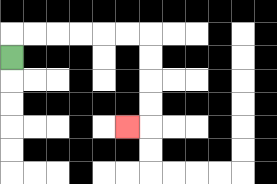{'start': '[0, 2]', 'end': '[5, 5]', 'path_directions': 'U,R,R,R,R,R,R,D,D,D,D,L', 'path_coordinates': '[[0, 2], [0, 1], [1, 1], [2, 1], [3, 1], [4, 1], [5, 1], [6, 1], [6, 2], [6, 3], [6, 4], [6, 5], [5, 5]]'}